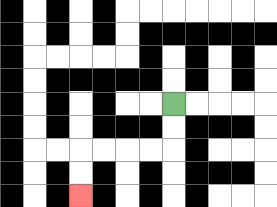{'start': '[7, 4]', 'end': '[3, 8]', 'path_directions': 'D,D,L,L,L,L,D,D', 'path_coordinates': '[[7, 4], [7, 5], [7, 6], [6, 6], [5, 6], [4, 6], [3, 6], [3, 7], [3, 8]]'}